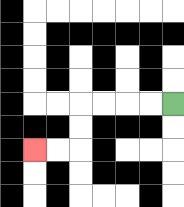{'start': '[7, 4]', 'end': '[1, 6]', 'path_directions': 'L,L,L,L,D,D,L,L', 'path_coordinates': '[[7, 4], [6, 4], [5, 4], [4, 4], [3, 4], [3, 5], [3, 6], [2, 6], [1, 6]]'}